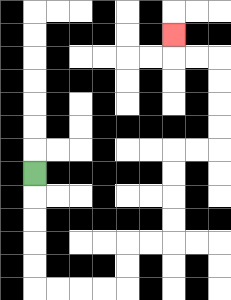{'start': '[1, 7]', 'end': '[7, 1]', 'path_directions': 'D,D,D,D,D,R,R,R,R,U,U,R,R,U,U,U,U,R,R,U,U,U,U,L,L,U', 'path_coordinates': '[[1, 7], [1, 8], [1, 9], [1, 10], [1, 11], [1, 12], [2, 12], [3, 12], [4, 12], [5, 12], [5, 11], [5, 10], [6, 10], [7, 10], [7, 9], [7, 8], [7, 7], [7, 6], [8, 6], [9, 6], [9, 5], [9, 4], [9, 3], [9, 2], [8, 2], [7, 2], [7, 1]]'}